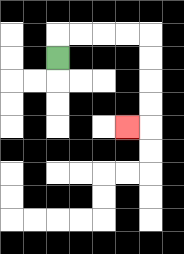{'start': '[2, 2]', 'end': '[5, 5]', 'path_directions': 'U,R,R,R,R,D,D,D,D,L', 'path_coordinates': '[[2, 2], [2, 1], [3, 1], [4, 1], [5, 1], [6, 1], [6, 2], [6, 3], [6, 4], [6, 5], [5, 5]]'}